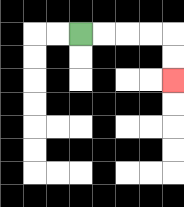{'start': '[3, 1]', 'end': '[7, 3]', 'path_directions': 'R,R,R,R,D,D', 'path_coordinates': '[[3, 1], [4, 1], [5, 1], [6, 1], [7, 1], [7, 2], [7, 3]]'}